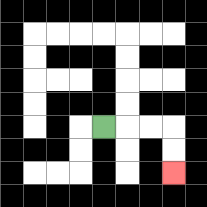{'start': '[4, 5]', 'end': '[7, 7]', 'path_directions': 'R,R,R,D,D', 'path_coordinates': '[[4, 5], [5, 5], [6, 5], [7, 5], [7, 6], [7, 7]]'}